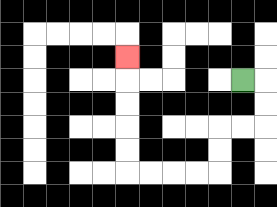{'start': '[10, 3]', 'end': '[5, 2]', 'path_directions': 'R,D,D,L,L,D,D,L,L,L,L,U,U,U,U,U', 'path_coordinates': '[[10, 3], [11, 3], [11, 4], [11, 5], [10, 5], [9, 5], [9, 6], [9, 7], [8, 7], [7, 7], [6, 7], [5, 7], [5, 6], [5, 5], [5, 4], [5, 3], [5, 2]]'}